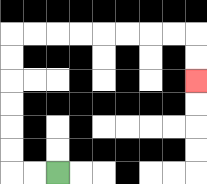{'start': '[2, 7]', 'end': '[8, 3]', 'path_directions': 'L,L,U,U,U,U,U,U,R,R,R,R,R,R,R,R,D,D', 'path_coordinates': '[[2, 7], [1, 7], [0, 7], [0, 6], [0, 5], [0, 4], [0, 3], [0, 2], [0, 1], [1, 1], [2, 1], [3, 1], [4, 1], [5, 1], [6, 1], [7, 1], [8, 1], [8, 2], [8, 3]]'}